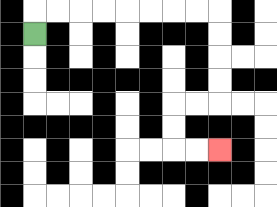{'start': '[1, 1]', 'end': '[9, 6]', 'path_directions': 'U,R,R,R,R,R,R,R,R,D,D,D,D,L,L,D,D,R,R', 'path_coordinates': '[[1, 1], [1, 0], [2, 0], [3, 0], [4, 0], [5, 0], [6, 0], [7, 0], [8, 0], [9, 0], [9, 1], [9, 2], [9, 3], [9, 4], [8, 4], [7, 4], [7, 5], [7, 6], [8, 6], [9, 6]]'}